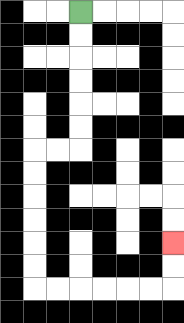{'start': '[3, 0]', 'end': '[7, 10]', 'path_directions': 'D,D,D,D,D,D,L,L,D,D,D,D,D,D,R,R,R,R,R,R,U,U', 'path_coordinates': '[[3, 0], [3, 1], [3, 2], [3, 3], [3, 4], [3, 5], [3, 6], [2, 6], [1, 6], [1, 7], [1, 8], [1, 9], [1, 10], [1, 11], [1, 12], [2, 12], [3, 12], [4, 12], [5, 12], [6, 12], [7, 12], [7, 11], [7, 10]]'}